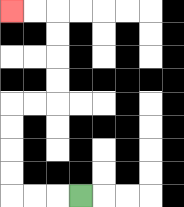{'start': '[3, 8]', 'end': '[0, 0]', 'path_directions': 'L,L,L,U,U,U,U,R,R,U,U,U,U,L,L', 'path_coordinates': '[[3, 8], [2, 8], [1, 8], [0, 8], [0, 7], [0, 6], [0, 5], [0, 4], [1, 4], [2, 4], [2, 3], [2, 2], [2, 1], [2, 0], [1, 0], [0, 0]]'}